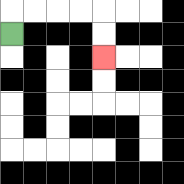{'start': '[0, 1]', 'end': '[4, 2]', 'path_directions': 'U,R,R,R,R,D,D', 'path_coordinates': '[[0, 1], [0, 0], [1, 0], [2, 0], [3, 0], [4, 0], [4, 1], [4, 2]]'}